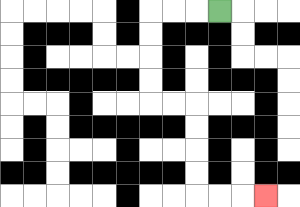{'start': '[9, 0]', 'end': '[11, 8]', 'path_directions': 'L,L,L,D,D,D,D,R,R,D,D,D,D,R,R,R', 'path_coordinates': '[[9, 0], [8, 0], [7, 0], [6, 0], [6, 1], [6, 2], [6, 3], [6, 4], [7, 4], [8, 4], [8, 5], [8, 6], [8, 7], [8, 8], [9, 8], [10, 8], [11, 8]]'}